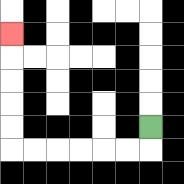{'start': '[6, 5]', 'end': '[0, 1]', 'path_directions': 'D,L,L,L,L,L,L,U,U,U,U,U', 'path_coordinates': '[[6, 5], [6, 6], [5, 6], [4, 6], [3, 6], [2, 6], [1, 6], [0, 6], [0, 5], [0, 4], [0, 3], [0, 2], [0, 1]]'}